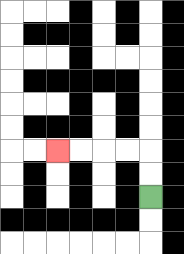{'start': '[6, 8]', 'end': '[2, 6]', 'path_directions': 'U,U,L,L,L,L', 'path_coordinates': '[[6, 8], [6, 7], [6, 6], [5, 6], [4, 6], [3, 6], [2, 6]]'}